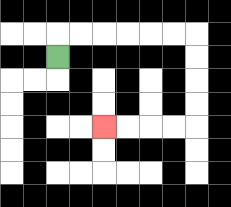{'start': '[2, 2]', 'end': '[4, 5]', 'path_directions': 'U,R,R,R,R,R,R,D,D,D,D,L,L,L,L', 'path_coordinates': '[[2, 2], [2, 1], [3, 1], [4, 1], [5, 1], [6, 1], [7, 1], [8, 1], [8, 2], [8, 3], [8, 4], [8, 5], [7, 5], [6, 5], [5, 5], [4, 5]]'}